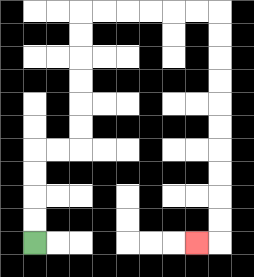{'start': '[1, 10]', 'end': '[8, 10]', 'path_directions': 'U,U,U,U,R,R,U,U,U,U,U,U,R,R,R,R,R,R,D,D,D,D,D,D,D,D,D,D,L', 'path_coordinates': '[[1, 10], [1, 9], [1, 8], [1, 7], [1, 6], [2, 6], [3, 6], [3, 5], [3, 4], [3, 3], [3, 2], [3, 1], [3, 0], [4, 0], [5, 0], [6, 0], [7, 0], [8, 0], [9, 0], [9, 1], [9, 2], [9, 3], [9, 4], [9, 5], [9, 6], [9, 7], [9, 8], [9, 9], [9, 10], [8, 10]]'}